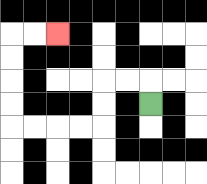{'start': '[6, 4]', 'end': '[2, 1]', 'path_directions': 'U,L,L,D,D,L,L,L,L,U,U,U,U,R,R', 'path_coordinates': '[[6, 4], [6, 3], [5, 3], [4, 3], [4, 4], [4, 5], [3, 5], [2, 5], [1, 5], [0, 5], [0, 4], [0, 3], [0, 2], [0, 1], [1, 1], [2, 1]]'}